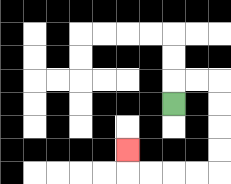{'start': '[7, 4]', 'end': '[5, 6]', 'path_directions': 'U,R,R,D,D,D,D,L,L,L,L,U', 'path_coordinates': '[[7, 4], [7, 3], [8, 3], [9, 3], [9, 4], [9, 5], [9, 6], [9, 7], [8, 7], [7, 7], [6, 7], [5, 7], [5, 6]]'}